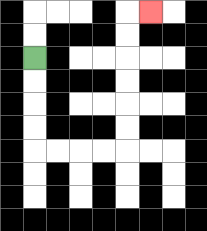{'start': '[1, 2]', 'end': '[6, 0]', 'path_directions': 'D,D,D,D,R,R,R,R,U,U,U,U,U,U,R', 'path_coordinates': '[[1, 2], [1, 3], [1, 4], [1, 5], [1, 6], [2, 6], [3, 6], [4, 6], [5, 6], [5, 5], [5, 4], [5, 3], [5, 2], [5, 1], [5, 0], [6, 0]]'}